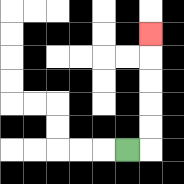{'start': '[5, 6]', 'end': '[6, 1]', 'path_directions': 'R,U,U,U,U,U', 'path_coordinates': '[[5, 6], [6, 6], [6, 5], [6, 4], [6, 3], [6, 2], [6, 1]]'}